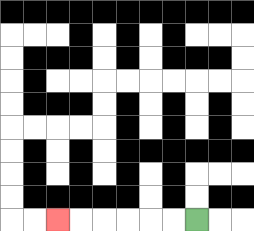{'start': '[8, 9]', 'end': '[2, 9]', 'path_directions': 'L,L,L,L,L,L', 'path_coordinates': '[[8, 9], [7, 9], [6, 9], [5, 9], [4, 9], [3, 9], [2, 9]]'}